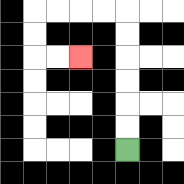{'start': '[5, 6]', 'end': '[3, 2]', 'path_directions': 'U,U,U,U,U,U,L,L,L,L,D,D,R,R', 'path_coordinates': '[[5, 6], [5, 5], [5, 4], [5, 3], [5, 2], [5, 1], [5, 0], [4, 0], [3, 0], [2, 0], [1, 0], [1, 1], [1, 2], [2, 2], [3, 2]]'}